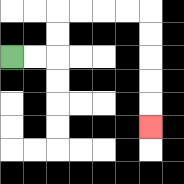{'start': '[0, 2]', 'end': '[6, 5]', 'path_directions': 'R,R,U,U,R,R,R,R,D,D,D,D,D', 'path_coordinates': '[[0, 2], [1, 2], [2, 2], [2, 1], [2, 0], [3, 0], [4, 0], [5, 0], [6, 0], [6, 1], [6, 2], [6, 3], [6, 4], [6, 5]]'}